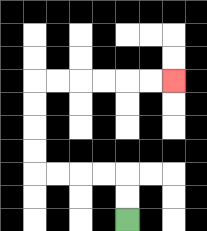{'start': '[5, 9]', 'end': '[7, 3]', 'path_directions': 'U,U,L,L,L,L,U,U,U,U,R,R,R,R,R,R', 'path_coordinates': '[[5, 9], [5, 8], [5, 7], [4, 7], [3, 7], [2, 7], [1, 7], [1, 6], [1, 5], [1, 4], [1, 3], [2, 3], [3, 3], [4, 3], [5, 3], [6, 3], [7, 3]]'}